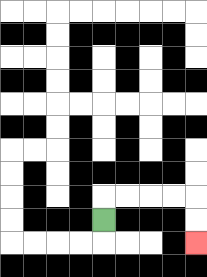{'start': '[4, 9]', 'end': '[8, 10]', 'path_directions': 'U,R,R,R,R,D,D', 'path_coordinates': '[[4, 9], [4, 8], [5, 8], [6, 8], [7, 8], [8, 8], [8, 9], [8, 10]]'}